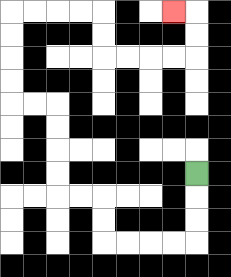{'start': '[8, 7]', 'end': '[7, 0]', 'path_directions': 'D,D,D,L,L,L,L,U,U,L,L,U,U,U,U,L,L,U,U,U,U,R,R,R,R,D,D,R,R,R,R,U,U,L', 'path_coordinates': '[[8, 7], [8, 8], [8, 9], [8, 10], [7, 10], [6, 10], [5, 10], [4, 10], [4, 9], [4, 8], [3, 8], [2, 8], [2, 7], [2, 6], [2, 5], [2, 4], [1, 4], [0, 4], [0, 3], [0, 2], [0, 1], [0, 0], [1, 0], [2, 0], [3, 0], [4, 0], [4, 1], [4, 2], [5, 2], [6, 2], [7, 2], [8, 2], [8, 1], [8, 0], [7, 0]]'}